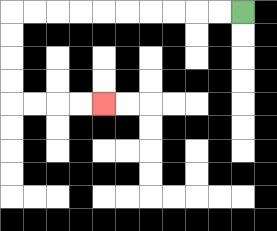{'start': '[10, 0]', 'end': '[4, 4]', 'path_directions': 'L,L,L,L,L,L,L,L,L,L,D,D,D,D,R,R,R,R', 'path_coordinates': '[[10, 0], [9, 0], [8, 0], [7, 0], [6, 0], [5, 0], [4, 0], [3, 0], [2, 0], [1, 0], [0, 0], [0, 1], [0, 2], [0, 3], [0, 4], [1, 4], [2, 4], [3, 4], [4, 4]]'}